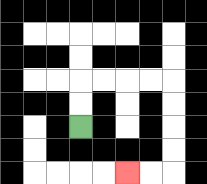{'start': '[3, 5]', 'end': '[5, 7]', 'path_directions': 'U,U,R,R,R,R,D,D,D,D,L,L', 'path_coordinates': '[[3, 5], [3, 4], [3, 3], [4, 3], [5, 3], [6, 3], [7, 3], [7, 4], [7, 5], [7, 6], [7, 7], [6, 7], [5, 7]]'}